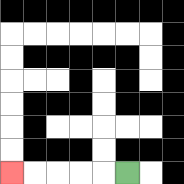{'start': '[5, 7]', 'end': '[0, 7]', 'path_directions': 'L,L,L,L,L', 'path_coordinates': '[[5, 7], [4, 7], [3, 7], [2, 7], [1, 7], [0, 7]]'}